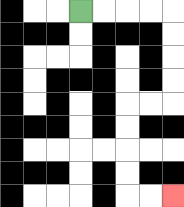{'start': '[3, 0]', 'end': '[7, 8]', 'path_directions': 'R,R,R,R,D,D,D,D,L,L,D,D,D,D,R,R', 'path_coordinates': '[[3, 0], [4, 0], [5, 0], [6, 0], [7, 0], [7, 1], [7, 2], [7, 3], [7, 4], [6, 4], [5, 4], [5, 5], [5, 6], [5, 7], [5, 8], [6, 8], [7, 8]]'}